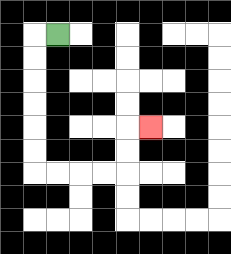{'start': '[2, 1]', 'end': '[6, 5]', 'path_directions': 'L,D,D,D,D,D,D,R,R,R,R,U,U,R', 'path_coordinates': '[[2, 1], [1, 1], [1, 2], [1, 3], [1, 4], [1, 5], [1, 6], [1, 7], [2, 7], [3, 7], [4, 7], [5, 7], [5, 6], [5, 5], [6, 5]]'}